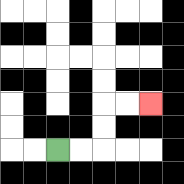{'start': '[2, 6]', 'end': '[6, 4]', 'path_directions': 'R,R,U,U,R,R', 'path_coordinates': '[[2, 6], [3, 6], [4, 6], [4, 5], [4, 4], [5, 4], [6, 4]]'}